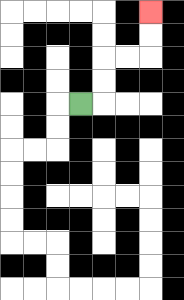{'start': '[3, 4]', 'end': '[6, 0]', 'path_directions': 'R,U,U,R,R,U,U', 'path_coordinates': '[[3, 4], [4, 4], [4, 3], [4, 2], [5, 2], [6, 2], [6, 1], [6, 0]]'}